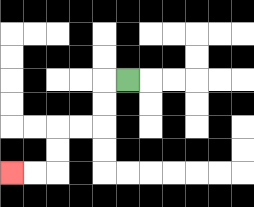{'start': '[5, 3]', 'end': '[0, 7]', 'path_directions': 'L,D,D,L,L,D,D,L,L', 'path_coordinates': '[[5, 3], [4, 3], [4, 4], [4, 5], [3, 5], [2, 5], [2, 6], [2, 7], [1, 7], [0, 7]]'}